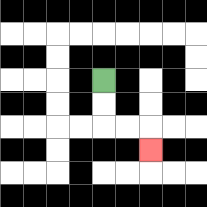{'start': '[4, 3]', 'end': '[6, 6]', 'path_directions': 'D,D,R,R,D', 'path_coordinates': '[[4, 3], [4, 4], [4, 5], [5, 5], [6, 5], [6, 6]]'}